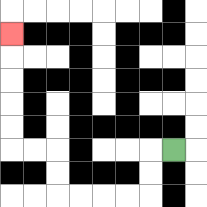{'start': '[7, 6]', 'end': '[0, 1]', 'path_directions': 'L,D,D,L,L,L,L,U,U,L,L,U,U,U,U,U', 'path_coordinates': '[[7, 6], [6, 6], [6, 7], [6, 8], [5, 8], [4, 8], [3, 8], [2, 8], [2, 7], [2, 6], [1, 6], [0, 6], [0, 5], [0, 4], [0, 3], [0, 2], [0, 1]]'}